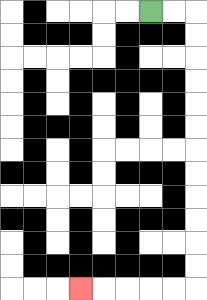{'start': '[6, 0]', 'end': '[3, 12]', 'path_directions': 'R,R,D,D,D,D,D,D,D,D,D,D,D,D,L,L,L,L,L', 'path_coordinates': '[[6, 0], [7, 0], [8, 0], [8, 1], [8, 2], [8, 3], [8, 4], [8, 5], [8, 6], [8, 7], [8, 8], [8, 9], [8, 10], [8, 11], [8, 12], [7, 12], [6, 12], [5, 12], [4, 12], [3, 12]]'}